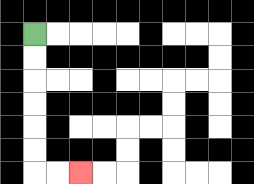{'start': '[1, 1]', 'end': '[3, 7]', 'path_directions': 'D,D,D,D,D,D,R,R', 'path_coordinates': '[[1, 1], [1, 2], [1, 3], [1, 4], [1, 5], [1, 6], [1, 7], [2, 7], [3, 7]]'}